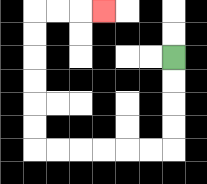{'start': '[7, 2]', 'end': '[4, 0]', 'path_directions': 'D,D,D,D,L,L,L,L,L,L,U,U,U,U,U,U,R,R,R', 'path_coordinates': '[[7, 2], [7, 3], [7, 4], [7, 5], [7, 6], [6, 6], [5, 6], [4, 6], [3, 6], [2, 6], [1, 6], [1, 5], [1, 4], [1, 3], [1, 2], [1, 1], [1, 0], [2, 0], [3, 0], [4, 0]]'}